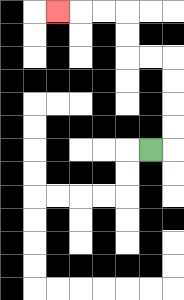{'start': '[6, 6]', 'end': '[2, 0]', 'path_directions': 'R,U,U,U,U,L,L,U,U,L,L,L', 'path_coordinates': '[[6, 6], [7, 6], [7, 5], [7, 4], [7, 3], [7, 2], [6, 2], [5, 2], [5, 1], [5, 0], [4, 0], [3, 0], [2, 0]]'}